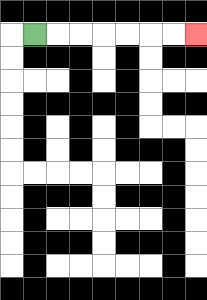{'start': '[1, 1]', 'end': '[8, 1]', 'path_directions': 'R,R,R,R,R,R,R', 'path_coordinates': '[[1, 1], [2, 1], [3, 1], [4, 1], [5, 1], [6, 1], [7, 1], [8, 1]]'}